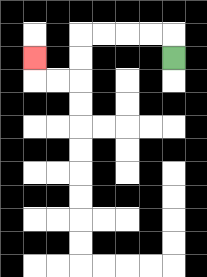{'start': '[7, 2]', 'end': '[1, 2]', 'path_directions': 'U,L,L,L,L,D,D,L,L,U', 'path_coordinates': '[[7, 2], [7, 1], [6, 1], [5, 1], [4, 1], [3, 1], [3, 2], [3, 3], [2, 3], [1, 3], [1, 2]]'}